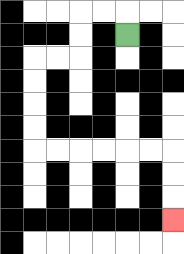{'start': '[5, 1]', 'end': '[7, 9]', 'path_directions': 'U,L,L,D,D,L,L,D,D,D,D,R,R,R,R,R,R,D,D,D', 'path_coordinates': '[[5, 1], [5, 0], [4, 0], [3, 0], [3, 1], [3, 2], [2, 2], [1, 2], [1, 3], [1, 4], [1, 5], [1, 6], [2, 6], [3, 6], [4, 6], [5, 6], [6, 6], [7, 6], [7, 7], [7, 8], [7, 9]]'}